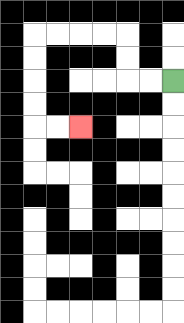{'start': '[7, 3]', 'end': '[3, 5]', 'path_directions': 'L,L,U,U,L,L,L,L,D,D,D,D,R,R', 'path_coordinates': '[[7, 3], [6, 3], [5, 3], [5, 2], [5, 1], [4, 1], [3, 1], [2, 1], [1, 1], [1, 2], [1, 3], [1, 4], [1, 5], [2, 5], [3, 5]]'}